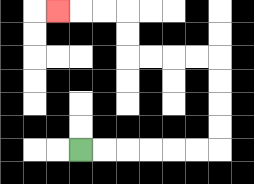{'start': '[3, 6]', 'end': '[2, 0]', 'path_directions': 'R,R,R,R,R,R,U,U,U,U,L,L,L,L,U,U,L,L,L', 'path_coordinates': '[[3, 6], [4, 6], [5, 6], [6, 6], [7, 6], [8, 6], [9, 6], [9, 5], [9, 4], [9, 3], [9, 2], [8, 2], [7, 2], [6, 2], [5, 2], [5, 1], [5, 0], [4, 0], [3, 0], [2, 0]]'}